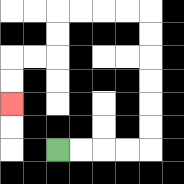{'start': '[2, 6]', 'end': '[0, 4]', 'path_directions': 'R,R,R,R,U,U,U,U,U,U,L,L,L,L,D,D,L,L,D,D', 'path_coordinates': '[[2, 6], [3, 6], [4, 6], [5, 6], [6, 6], [6, 5], [6, 4], [6, 3], [6, 2], [6, 1], [6, 0], [5, 0], [4, 0], [3, 0], [2, 0], [2, 1], [2, 2], [1, 2], [0, 2], [0, 3], [0, 4]]'}